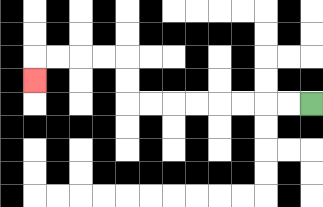{'start': '[13, 4]', 'end': '[1, 3]', 'path_directions': 'L,L,L,L,L,L,L,L,U,U,L,L,L,L,D', 'path_coordinates': '[[13, 4], [12, 4], [11, 4], [10, 4], [9, 4], [8, 4], [7, 4], [6, 4], [5, 4], [5, 3], [5, 2], [4, 2], [3, 2], [2, 2], [1, 2], [1, 3]]'}